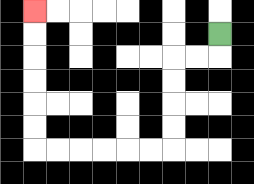{'start': '[9, 1]', 'end': '[1, 0]', 'path_directions': 'D,L,L,D,D,D,D,L,L,L,L,L,L,U,U,U,U,U,U', 'path_coordinates': '[[9, 1], [9, 2], [8, 2], [7, 2], [7, 3], [7, 4], [7, 5], [7, 6], [6, 6], [5, 6], [4, 6], [3, 6], [2, 6], [1, 6], [1, 5], [1, 4], [1, 3], [1, 2], [1, 1], [1, 0]]'}